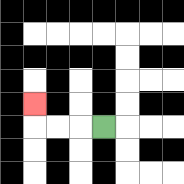{'start': '[4, 5]', 'end': '[1, 4]', 'path_directions': 'L,L,L,U', 'path_coordinates': '[[4, 5], [3, 5], [2, 5], [1, 5], [1, 4]]'}